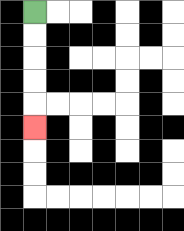{'start': '[1, 0]', 'end': '[1, 5]', 'path_directions': 'D,D,D,D,D', 'path_coordinates': '[[1, 0], [1, 1], [1, 2], [1, 3], [1, 4], [1, 5]]'}